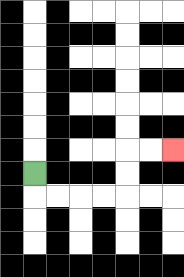{'start': '[1, 7]', 'end': '[7, 6]', 'path_directions': 'D,R,R,R,R,U,U,R,R', 'path_coordinates': '[[1, 7], [1, 8], [2, 8], [3, 8], [4, 8], [5, 8], [5, 7], [5, 6], [6, 6], [7, 6]]'}